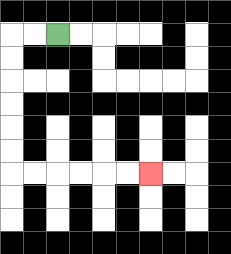{'start': '[2, 1]', 'end': '[6, 7]', 'path_directions': 'L,L,D,D,D,D,D,D,R,R,R,R,R,R', 'path_coordinates': '[[2, 1], [1, 1], [0, 1], [0, 2], [0, 3], [0, 4], [0, 5], [0, 6], [0, 7], [1, 7], [2, 7], [3, 7], [4, 7], [5, 7], [6, 7]]'}